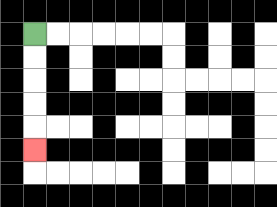{'start': '[1, 1]', 'end': '[1, 6]', 'path_directions': 'D,D,D,D,D', 'path_coordinates': '[[1, 1], [1, 2], [1, 3], [1, 4], [1, 5], [1, 6]]'}